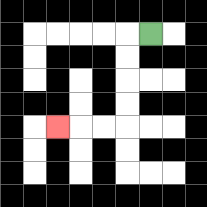{'start': '[6, 1]', 'end': '[2, 5]', 'path_directions': 'L,D,D,D,D,L,L,L', 'path_coordinates': '[[6, 1], [5, 1], [5, 2], [5, 3], [5, 4], [5, 5], [4, 5], [3, 5], [2, 5]]'}